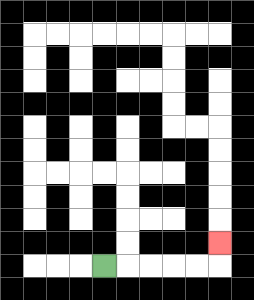{'start': '[4, 11]', 'end': '[9, 10]', 'path_directions': 'R,R,R,R,R,U', 'path_coordinates': '[[4, 11], [5, 11], [6, 11], [7, 11], [8, 11], [9, 11], [9, 10]]'}